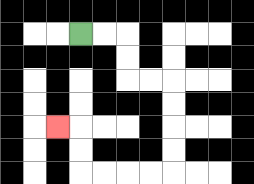{'start': '[3, 1]', 'end': '[2, 5]', 'path_directions': 'R,R,D,D,R,R,D,D,D,D,L,L,L,L,U,U,L', 'path_coordinates': '[[3, 1], [4, 1], [5, 1], [5, 2], [5, 3], [6, 3], [7, 3], [7, 4], [7, 5], [7, 6], [7, 7], [6, 7], [5, 7], [4, 7], [3, 7], [3, 6], [3, 5], [2, 5]]'}